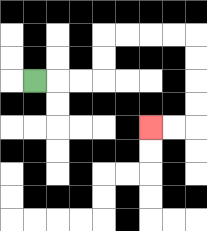{'start': '[1, 3]', 'end': '[6, 5]', 'path_directions': 'R,R,R,U,U,R,R,R,R,D,D,D,D,L,L', 'path_coordinates': '[[1, 3], [2, 3], [3, 3], [4, 3], [4, 2], [4, 1], [5, 1], [6, 1], [7, 1], [8, 1], [8, 2], [8, 3], [8, 4], [8, 5], [7, 5], [6, 5]]'}